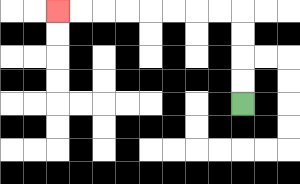{'start': '[10, 4]', 'end': '[2, 0]', 'path_directions': 'U,U,U,U,L,L,L,L,L,L,L,L', 'path_coordinates': '[[10, 4], [10, 3], [10, 2], [10, 1], [10, 0], [9, 0], [8, 0], [7, 0], [6, 0], [5, 0], [4, 0], [3, 0], [2, 0]]'}